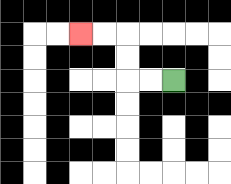{'start': '[7, 3]', 'end': '[3, 1]', 'path_directions': 'L,L,U,U,L,L', 'path_coordinates': '[[7, 3], [6, 3], [5, 3], [5, 2], [5, 1], [4, 1], [3, 1]]'}